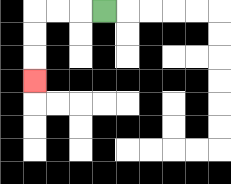{'start': '[4, 0]', 'end': '[1, 3]', 'path_directions': 'L,L,L,D,D,D', 'path_coordinates': '[[4, 0], [3, 0], [2, 0], [1, 0], [1, 1], [1, 2], [1, 3]]'}